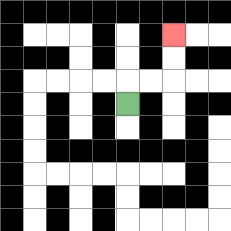{'start': '[5, 4]', 'end': '[7, 1]', 'path_directions': 'U,R,R,U,U', 'path_coordinates': '[[5, 4], [5, 3], [6, 3], [7, 3], [7, 2], [7, 1]]'}